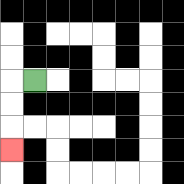{'start': '[1, 3]', 'end': '[0, 6]', 'path_directions': 'L,D,D,D', 'path_coordinates': '[[1, 3], [0, 3], [0, 4], [0, 5], [0, 6]]'}